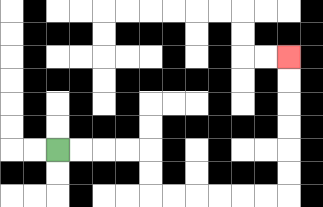{'start': '[2, 6]', 'end': '[12, 2]', 'path_directions': 'R,R,R,R,D,D,R,R,R,R,R,R,U,U,U,U,U,U', 'path_coordinates': '[[2, 6], [3, 6], [4, 6], [5, 6], [6, 6], [6, 7], [6, 8], [7, 8], [8, 8], [9, 8], [10, 8], [11, 8], [12, 8], [12, 7], [12, 6], [12, 5], [12, 4], [12, 3], [12, 2]]'}